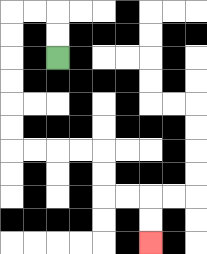{'start': '[2, 2]', 'end': '[6, 10]', 'path_directions': 'U,U,L,L,D,D,D,D,D,D,R,R,R,R,D,D,R,R,D,D', 'path_coordinates': '[[2, 2], [2, 1], [2, 0], [1, 0], [0, 0], [0, 1], [0, 2], [0, 3], [0, 4], [0, 5], [0, 6], [1, 6], [2, 6], [3, 6], [4, 6], [4, 7], [4, 8], [5, 8], [6, 8], [6, 9], [6, 10]]'}